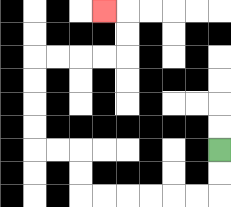{'start': '[9, 6]', 'end': '[4, 0]', 'path_directions': 'D,D,L,L,L,L,L,L,U,U,L,L,U,U,U,U,R,R,R,R,U,U,L', 'path_coordinates': '[[9, 6], [9, 7], [9, 8], [8, 8], [7, 8], [6, 8], [5, 8], [4, 8], [3, 8], [3, 7], [3, 6], [2, 6], [1, 6], [1, 5], [1, 4], [1, 3], [1, 2], [2, 2], [3, 2], [4, 2], [5, 2], [5, 1], [5, 0], [4, 0]]'}